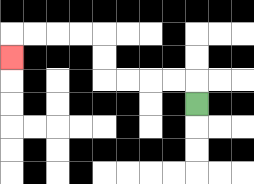{'start': '[8, 4]', 'end': '[0, 2]', 'path_directions': 'U,L,L,L,L,U,U,L,L,L,L,D', 'path_coordinates': '[[8, 4], [8, 3], [7, 3], [6, 3], [5, 3], [4, 3], [4, 2], [4, 1], [3, 1], [2, 1], [1, 1], [0, 1], [0, 2]]'}